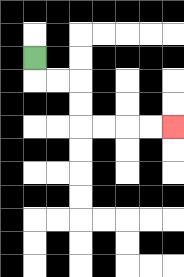{'start': '[1, 2]', 'end': '[7, 5]', 'path_directions': 'D,R,R,D,D,R,R,R,R', 'path_coordinates': '[[1, 2], [1, 3], [2, 3], [3, 3], [3, 4], [3, 5], [4, 5], [5, 5], [6, 5], [7, 5]]'}